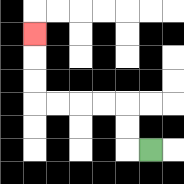{'start': '[6, 6]', 'end': '[1, 1]', 'path_directions': 'L,U,U,L,L,L,L,U,U,U', 'path_coordinates': '[[6, 6], [5, 6], [5, 5], [5, 4], [4, 4], [3, 4], [2, 4], [1, 4], [1, 3], [1, 2], [1, 1]]'}